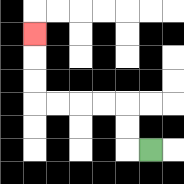{'start': '[6, 6]', 'end': '[1, 1]', 'path_directions': 'L,U,U,L,L,L,L,U,U,U', 'path_coordinates': '[[6, 6], [5, 6], [5, 5], [5, 4], [4, 4], [3, 4], [2, 4], [1, 4], [1, 3], [1, 2], [1, 1]]'}